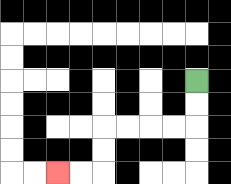{'start': '[8, 3]', 'end': '[2, 7]', 'path_directions': 'D,D,L,L,L,L,D,D,L,L', 'path_coordinates': '[[8, 3], [8, 4], [8, 5], [7, 5], [6, 5], [5, 5], [4, 5], [4, 6], [4, 7], [3, 7], [2, 7]]'}